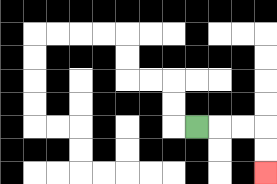{'start': '[8, 5]', 'end': '[11, 7]', 'path_directions': 'R,R,R,D,D', 'path_coordinates': '[[8, 5], [9, 5], [10, 5], [11, 5], [11, 6], [11, 7]]'}